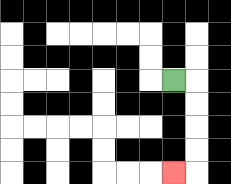{'start': '[7, 3]', 'end': '[7, 7]', 'path_directions': 'R,D,D,D,D,L', 'path_coordinates': '[[7, 3], [8, 3], [8, 4], [8, 5], [8, 6], [8, 7], [7, 7]]'}